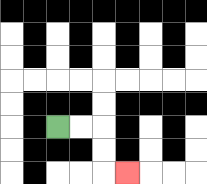{'start': '[2, 5]', 'end': '[5, 7]', 'path_directions': 'R,R,D,D,R', 'path_coordinates': '[[2, 5], [3, 5], [4, 5], [4, 6], [4, 7], [5, 7]]'}